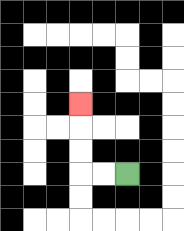{'start': '[5, 7]', 'end': '[3, 4]', 'path_directions': 'L,L,U,U,U', 'path_coordinates': '[[5, 7], [4, 7], [3, 7], [3, 6], [3, 5], [3, 4]]'}